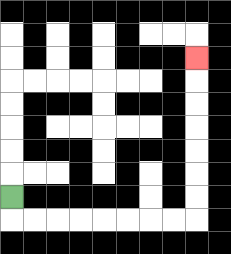{'start': '[0, 8]', 'end': '[8, 2]', 'path_directions': 'D,R,R,R,R,R,R,R,R,U,U,U,U,U,U,U', 'path_coordinates': '[[0, 8], [0, 9], [1, 9], [2, 9], [3, 9], [4, 9], [5, 9], [6, 9], [7, 9], [8, 9], [8, 8], [8, 7], [8, 6], [8, 5], [8, 4], [8, 3], [8, 2]]'}